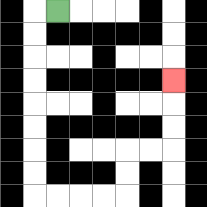{'start': '[2, 0]', 'end': '[7, 3]', 'path_directions': 'L,D,D,D,D,D,D,D,D,R,R,R,R,U,U,R,R,U,U,U', 'path_coordinates': '[[2, 0], [1, 0], [1, 1], [1, 2], [1, 3], [1, 4], [1, 5], [1, 6], [1, 7], [1, 8], [2, 8], [3, 8], [4, 8], [5, 8], [5, 7], [5, 6], [6, 6], [7, 6], [7, 5], [7, 4], [7, 3]]'}